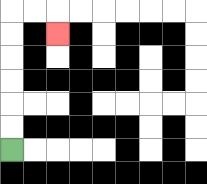{'start': '[0, 6]', 'end': '[2, 1]', 'path_directions': 'U,U,U,U,U,U,R,R,D', 'path_coordinates': '[[0, 6], [0, 5], [0, 4], [0, 3], [0, 2], [0, 1], [0, 0], [1, 0], [2, 0], [2, 1]]'}